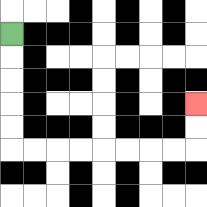{'start': '[0, 1]', 'end': '[8, 4]', 'path_directions': 'D,D,D,D,D,R,R,R,R,R,R,R,R,U,U', 'path_coordinates': '[[0, 1], [0, 2], [0, 3], [0, 4], [0, 5], [0, 6], [1, 6], [2, 6], [3, 6], [4, 6], [5, 6], [6, 6], [7, 6], [8, 6], [8, 5], [8, 4]]'}